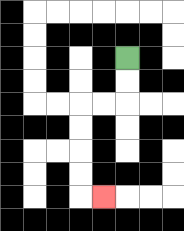{'start': '[5, 2]', 'end': '[4, 8]', 'path_directions': 'D,D,L,L,D,D,D,D,R', 'path_coordinates': '[[5, 2], [5, 3], [5, 4], [4, 4], [3, 4], [3, 5], [3, 6], [3, 7], [3, 8], [4, 8]]'}